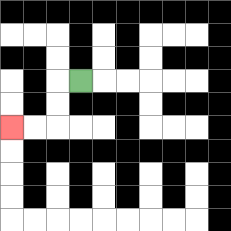{'start': '[3, 3]', 'end': '[0, 5]', 'path_directions': 'L,D,D,L,L', 'path_coordinates': '[[3, 3], [2, 3], [2, 4], [2, 5], [1, 5], [0, 5]]'}